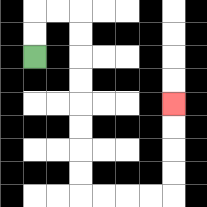{'start': '[1, 2]', 'end': '[7, 4]', 'path_directions': 'U,U,R,R,D,D,D,D,D,D,D,D,R,R,R,R,U,U,U,U', 'path_coordinates': '[[1, 2], [1, 1], [1, 0], [2, 0], [3, 0], [3, 1], [3, 2], [3, 3], [3, 4], [3, 5], [3, 6], [3, 7], [3, 8], [4, 8], [5, 8], [6, 8], [7, 8], [7, 7], [7, 6], [7, 5], [7, 4]]'}